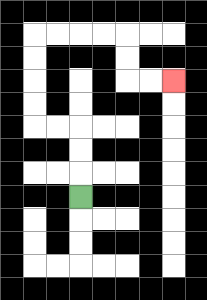{'start': '[3, 8]', 'end': '[7, 3]', 'path_directions': 'U,U,U,L,L,U,U,U,U,R,R,R,R,D,D,R,R', 'path_coordinates': '[[3, 8], [3, 7], [3, 6], [3, 5], [2, 5], [1, 5], [1, 4], [1, 3], [1, 2], [1, 1], [2, 1], [3, 1], [4, 1], [5, 1], [5, 2], [5, 3], [6, 3], [7, 3]]'}